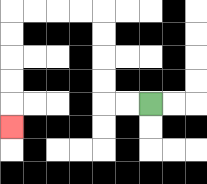{'start': '[6, 4]', 'end': '[0, 5]', 'path_directions': 'L,L,U,U,U,U,L,L,L,L,D,D,D,D,D', 'path_coordinates': '[[6, 4], [5, 4], [4, 4], [4, 3], [4, 2], [4, 1], [4, 0], [3, 0], [2, 0], [1, 0], [0, 0], [0, 1], [0, 2], [0, 3], [0, 4], [0, 5]]'}